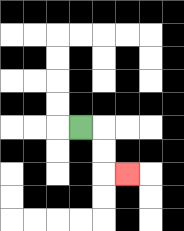{'start': '[3, 5]', 'end': '[5, 7]', 'path_directions': 'R,D,D,R', 'path_coordinates': '[[3, 5], [4, 5], [4, 6], [4, 7], [5, 7]]'}